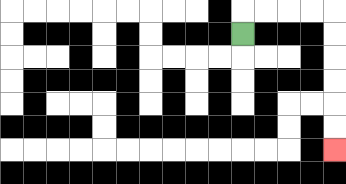{'start': '[10, 1]', 'end': '[14, 6]', 'path_directions': 'U,R,R,R,R,D,D,D,D,D,D', 'path_coordinates': '[[10, 1], [10, 0], [11, 0], [12, 0], [13, 0], [14, 0], [14, 1], [14, 2], [14, 3], [14, 4], [14, 5], [14, 6]]'}